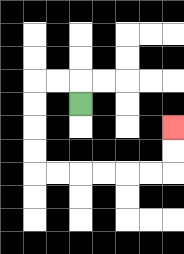{'start': '[3, 4]', 'end': '[7, 5]', 'path_directions': 'U,L,L,D,D,D,D,R,R,R,R,R,R,U,U', 'path_coordinates': '[[3, 4], [3, 3], [2, 3], [1, 3], [1, 4], [1, 5], [1, 6], [1, 7], [2, 7], [3, 7], [4, 7], [5, 7], [6, 7], [7, 7], [7, 6], [7, 5]]'}